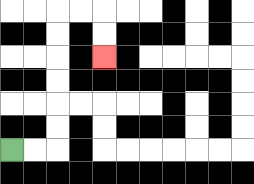{'start': '[0, 6]', 'end': '[4, 2]', 'path_directions': 'R,R,U,U,U,U,U,U,R,R,D,D', 'path_coordinates': '[[0, 6], [1, 6], [2, 6], [2, 5], [2, 4], [2, 3], [2, 2], [2, 1], [2, 0], [3, 0], [4, 0], [4, 1], [4, 2]]'}